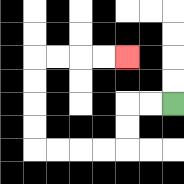{'start': '[7, 4]', 'end': '[5, 2]', 'path_directions': 'L,L,D,D,L,L,L,L,U,U,U,U,R,R,R,R', 'path_coordinates': '[[7, 4], [6, 4], [5, 4], [5, 5], [5, 6], [4, 6], [3, 6], [2, 6], [1, 6], [1, 5], [1, 4], [1, 3], [1, 2], [2, 2], [3, 2], [4, 2], [5, 2]]'}